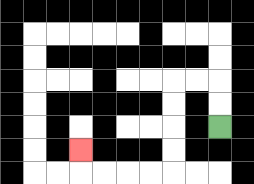{'start': '[9, 5]', 'end': '[3, 6]', 'path_directions': 'U,U,L,L,D,D,D,D,L,L,L,L,U', 'path_coordinates': '[[9, 5], [9, 4], [9, 3], [8, 3], [7, 3], [7, 4], [7, 5], [7, 6], [7, 7], [6, 7], [5, 7], [4, 7], [3, 7], [3, 6]]'}